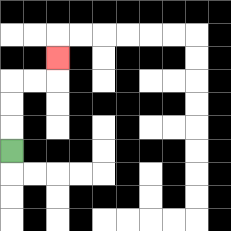{'start': '[0, 6]', 'end': '[2, 2]', 'path_directions': 'U,U,U,R,R,U', 'path_coordinates': '[[0, 6], [0, 5], [0, 4], [0, 3], [1, 3], [2, 3], [2, 2]]'}